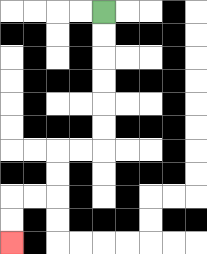{'start': '[4, 0]', 'end': '[0, 10]', 'path_directions': 'D,D,D,D,D,D,L,L,D,D,L,L,D,D', 'path_coordinates': '[[4, 0], [4, 1], [4, 2], [4, 3], [4, 4], [4, 5], [4, 6], [3, 6], [2, 6], [2, 7], [2, 8], [1, 8], [0, 8], [0, 9], [0, 10]]'}